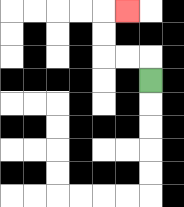{'start': '[6, 3]', 'end': '[5, 0]', 'path_directions': 'U,L,L,U,U,R', 'path_coordinates': '[[6, 3], [6, 2], [5, 2], [4, 2], [4, 1], [4, 0], [5, 0]]'}